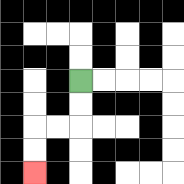{'start': '[3, 3]', 'end': '[1, 7]', 'path_directions': 'D,D,L,L,D,D', 'path_coordinates': '[[3, 3], [3, 4], [3, 5], [2, 5], [1, 5], [1, 6], [1, 7]]'}